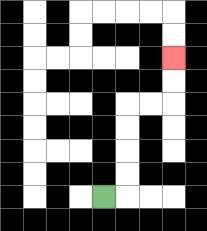{'start': '[4, 8]', 'end': '[7, 2]', 'path_directions': 'R,U,U,U,U,R,R,U,U', 'path_coordinates': '[[4, 8], [5, 8], [5, 7], [5, 6], [5, 5], [5, 4], [6, 4], [7, 4], [7, 3], [7, 2]]'}